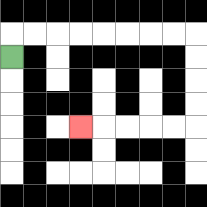{'start': '[0, 2]', 'end': '[3, 5]', 'path_directions': 'U,R,R,R,R,R,R,R,R,D,D,D,D,L,L,L,L,L', 'path_coordinates': '[[0, 2], [0, 1], [1, 1], [2, 1], [3, 1], [4, 1], [5, 1], [6, 1], [7, 1], [8, 1], [8, 2], [8, 3], [8, 4], [8, 5], [7, 5], [6, 5], [5, 5], [4, 5], [3, 5]]'}